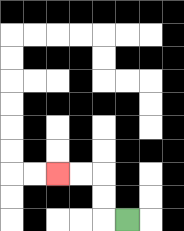{'start': '[5, 9]', 'end': '[2, 7]', 'path_directions': 'L,U,U,L,L', 'path_coordinates': '[[5, 9], [4, 9], [4, 8], [4, 7], [3, 7], [2, 7]]'}